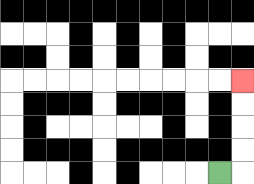{'start': '[9, 7]', 'end': '[10, 3]', 'path_directions': 'R,U,U,U,U', 'path_coordinates': '[[9, 7], [10, 7], [10, 6], [10, 5], [10, 4], [10, 3]]'}